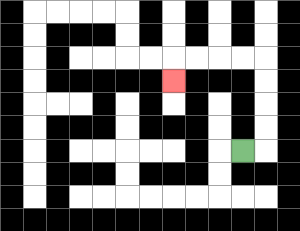{'start': '[10, 6]', 'end': '[7, 3]', 'path_directions': 'R,U,U,U,U,L,L,L,L,D', 'path_coordinates': '[[10, 6], [11, 6], [11, 5], [11, 4], [11, 3], [11, 2], [10, 2], [9, 2], [8, 2], [7, 2], [7, 3]]'}